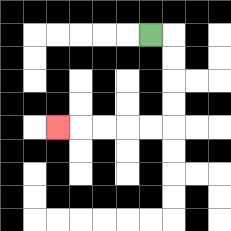{'start': '[6, 1]', 'end': '[2, 5]', 'path_directions': 'R,D,D,D,D,L,L,L,L,L', 'path_coordinates': '[[6, 1], [7, 1], [7, 2], [7, 3], [7, 4], [7, 5], [6, 5], [5, 5], [4, 5], [3, 5], [2, 5]]'}